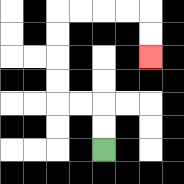{'start': '[4, 6]', 'end': '[6, 2]', 'path_directions': 'U,U,L,L,U,U,U,U,R,R,R,R,D,D', 'path_coordinates': '[[4, 6], [4, 5], [4, 4], [3, 4], [2, 4], [2, 3], [2, 2], [2, 1], [2, 0], [3, 0], [4, 0], [5, 0], [6, 0], [6, 1], [6, 2]]'}